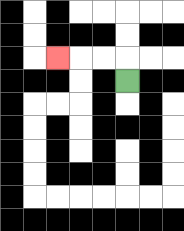{'start': '[5, 3]', 'end': '[2, 2]', 'path_directions': 'U,L,L,L', 'path_coordinates': '[[5, 3], [5, 2], [4, 2], [3, 2], [2, 2]]'}